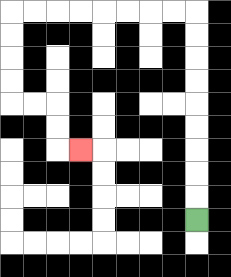{'start': '[8, 9]', 'end': '[3, 6]', 'path_directions': 'U,U,U,U,U,U,U,U,U,L,L,L,L,L,L,L,L,D,D,D,D,R,R,D,D,R', 'path_coordinates': '[[8, 9], [8, 8], [8, 7], [8, 6], [8, 5], [8, 4], [8, 3], [8, 2], [8, 1], [8, 0], [7, 0], [6, 0], [5, 0], [4, 0], [3, 0], [2, 0], [1, 0], [0, 0], [0, 1], [0, 2], [0, 3], [0, 4], [1, 4], [2, 4], [2, 5], [2, 6], [3, 6]]'}